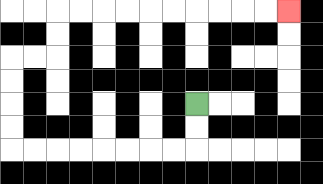{'start': '[8, 4]', 'end': '[12, 0]', 'path_directions': 'D,D,L,L,L,L,L,L,L,L,U,U,U,U,R,R,U,U,R,R,R,R,R,R,R,R,R,R', 'path_coordinates': '[[8, 4], [8, 5], [8, 6], [7, 6], [6, 6], [5, 6], [4, 6], [3, 6], [2, 6], [1, 6], [0, 6], [0, 5], [0, 4], [0, 3], [0, 2], [1, 2], [2, 2], [2, 1], [2, 0], [3, 0], [4, 0], [5, 0], [6, 0], [7, 0], [8, 0], [9, 0], [10, 0], [11, 0], [12, 0]]'}